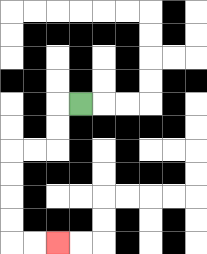{'start': '[3, 4]', 'end': '[2, 10]', 'path_directions': 'L,D,D,L,L,D,D,D,D,R,R', 'path_coordinates': '[[3, 4], [2, 4], [2, 5], [2, 6], [1, 6], [0, 6], [0, 7], [0, 8], [0, 9], [0, 10], [1, 10], [2, 10]]'}